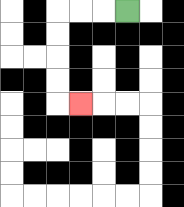{'start': '[5, 0]', 'end': '[3, 4]', 'path_directions': 'L,L,L,D,D,D,D,R', 'path_coordinates': '[[5, 0], [4, 0], [3, 0], [2, 0], [2, 1], [2, 2], [2, 3], [2, 4], [3, 4]]'}